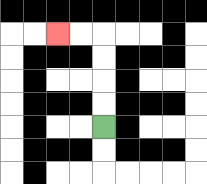{'start': '[4, 5]', 'end': '[2, 1]', 'path_directions': 'U,U,U,U,L,L', 'path_coordinates': '[[4, 5], [4, 4], [4, 3], [4, 2], [4, 1], [3, 1], [2, 1]]'}